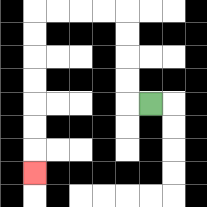{'start': '[6, 4]', 'end': '[1, 7]', 'path_directions': 'L,U,U,U,U,L,L,L,L,D,D,D,D,D,D,D', 'path_coordinates': '[[6, 4], [5, 4], [5, 3], [5, 2], [5, 1], [5, 0], [4, 0], [3, 0], [2, 0], [1, 0], [1, 1], [1, 2], [1, 3], [1, 4], [1, 5], [1, 6], [1, 7]]'}